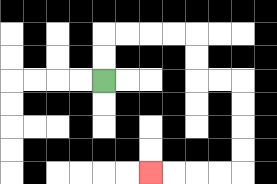{'start': '[4, 3]', 'end': '[6, 7]', 'path_directions': 'U,U,R,R,R,R,D,D,R,R,D,D,D,D,L,L,L,L', 'path_coordinates': '[[4, 3], [4, 2], [4, 1], [5, 1], [6, 1], [7, 1], [8, 1], [8, 2], [8, 3], [9, 3], [10, 3], [10, 4], [10, 5], [10, 6], [10, 7], [9, 7], [8, 7], [7, 7], [6, 7]]'}